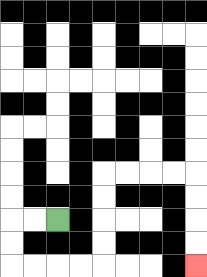{'start': '[2, 9]', 'end': '[8, 11]', 'path_directions': 'L,L,D,D,R,R,R,R,U,U,U,U,R,R,R,R,D,D,D,D', 'path_coordinates': '[[2, 9], [1, 9], [0, 9], [0, 10], [0, 11], [1, 11], [2, 11], [3, 11], [4, 11], [4, 10], [4, 9], [4, 8], [4, 7], [5, 7], [6, 7], [7, 7], [8, 7], [8, 8], [8, 9], [8, 10], [8, 11]]'}